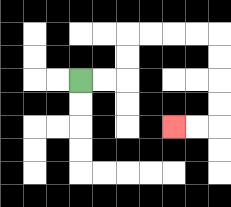{'start': '[3, 3]', 'end': '[7, 5]', 'path_directions': 'R,R,U,U,R,R,R,R,D,D,D,D,L,L', 'path_coordinates': '[[3, 3], [4, 3], [5, 3], [5, 2], [5, 1], [6, 1], [7, 1], [8, 1], [9, 1], [9, 2], [9, 3], [9, 4], [9, 5], [8, 5], [7, 5]]'}